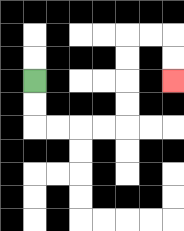{'start': '[1, 3]', 'end': '[7, 3]', 'path_directions': 'D,D,R,R,R,R,U,U,U,U,R,R,D,D', 'path_coordinates': '[[1, 3], [1, 4], [1, 5], [2, 5], [3, 5], [4, 5], [5, 5], [5, 4], [5, 3], [5, 2], [5, 1], [6, 1], [7, 1], [7, 2], [7, 3]]'}